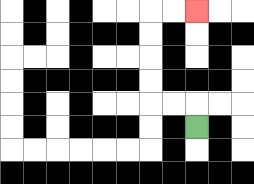{'start': '[8, 5]', 'end': '[8, 0]', 'path_directions': 'U,L,L,U,U,U,U,R,R', 'path_coordinates': '[[8, 5], [8, 4], [7, 4], [6, 4], [6, 3], [6, 2], [6, 1], [6, 0], [7, 0], [8, 0]]'}